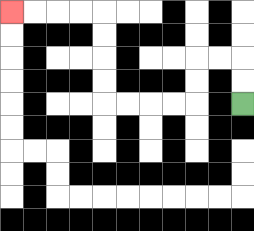{'start': '[10, 4]', 'end': '[0, 0]', 'path_directions': 'U,U,L,L,D,D,L,L,L,L,U,U,U,U,L,L,L,L', 'path_coordinates': '[[10, 4], [10, 3], [10, 2], [9, 2], [8, 2], [8, 3], [8, 4], [7, 4], [6, 4], [5, 4], [4, 4], [4, 3], [4, 2], [4, 1], [4, 0], [3, 0], [2, 0], [1, 0], [0, 0]]'}